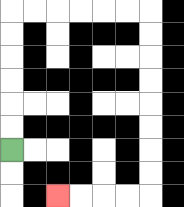{'start': '[0, 6]', 'end': '[2, 8]', 'path_directions': 'U,U,U,U,U,U,R,R,R,R,R,R,D,D,D,D,D,D,D,D,L,L,L,L', 'path_coordinates': '[[0, 6], [0, 5], [0, 4], [0, 3], [0, 2], [0, 1], [0, 0], [1, 0], [2, 0], [3, 0], [4, 0], [5, 0], [6, 0], [6, 1], [6, 2], [6, 3], [6, 4], [6, 5], [6, 6], [6, 7], [6, 8], [5, 8], [4, 8], [3, 8], [2, 8]]'}